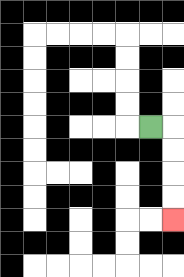{'start': '[6, 5]', 'end': '[7, 9]', 'path_directions': 'R,D,D,D,D', 'path_coordinates': '[[6, 5], [7, 5], [7, 6], [7, 7], [7, 8], [7, 9]]'}